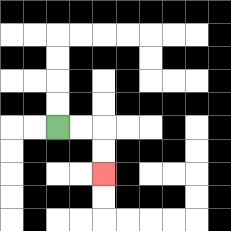{'start': '[2, 5]', 'end': '[4, 7]', 'path_directions': 'R,R,D,D', 'path_coordinates': '[[2, 5], [3, 5], [4, 5], [4, 6], [4, 7]]'}